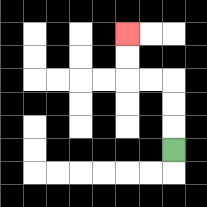{'start': '[7, 6]', 'end': '[5, 1]', 'path_directions': 'U,U,U,L,L,U,U', 'path_coordinates': '[[7, 6], [7, 5], [7, 4], [7, 3], [6, 3], [5, 3], [5, 2], [5, 1]]'}